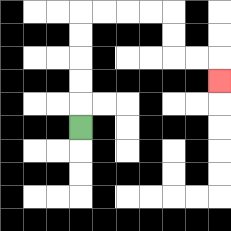{'start': '[3, 5]', 'end': '[9, 3]', 'path_directions': 'U,U,U,U,U,R,R,R,R,D,D,R,R,D', 'path_coordinates': '[[3, 5], [3, 4], [3, 3], [3, 2], [3, 1], [3, 0], [4, 0], [5, 0], [6, 0], [7, 0], [7, 1], [7, 2], [8, 2], [9, 2], [9, 3]]'}